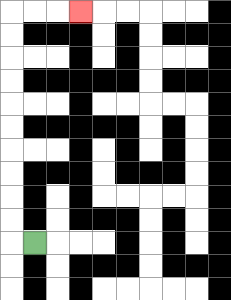{'start': '[1, 10]', 'end': '[3, 0]', 'path_directions': 'L,U,U,U,U,U,U,U,U,U,U,R,R,R', 'path_coordinates': '[[1, 10], [0, 10], [0, 9], [0, 8], [0, 7], [0, 6], [0, 5], [0, 4], [0, 3], [0, 2], [0, 1], [0, 0], [1, 0], [2, 0], [3, 0]]'}